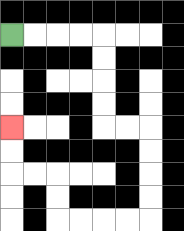{'start': '[0, 1]', 'end': '[0, 5]', 'path_directions': 'R,R,R,R,D,D,D,D,R,R,D,D,D,D,L,L,L,L,U,U,L,L,U,U', 'path_coordinates': '[[0, 1], [1, 1], [2, 1], [3, 1], [4, 1], [4, 2], [4, 3], [4, 4], [4, 5], [5, 5], [6, 5], [6, 6], [6, 7], [6, 8], [6, 9], [5, 9], [4, 9], [3, 9], [2, 9], [2, 8], [2, 7], [1, 7], [0, 7], [0, 6], [0, 5]]'}